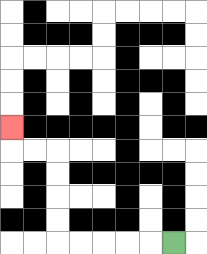{'start': '[7, 10]', 'end': '[0, 5]', 'path_directions': 'L,L,L,L,L,U,U,U,U,L,L,U', 'path_coordinates': '[[7, 10], [6, 10], [5, 10], [4, 10], [3, 10], [2, 10], [2, 9], [2, 8], [2, 7], [2, 6], [1, 6], [0, 6], [0, 5]]'}